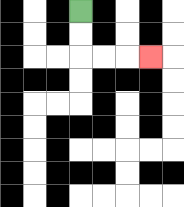{'start': '[3, 0]', 'end': '[6, 2]', 'path_directions': 'D,D,R,R,R', 'path_coordinates': '[[3, 0], [3, 1], [3, 2], [4, 2], [5, 2], [6, 2]]'}